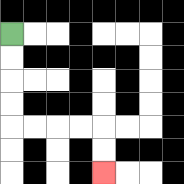{'start': '[0, 1]', 'end': '[4, 7]', 'path_directions': 'D,D,D,D,R,R,R,R,D,D', 'path_coordinates': '[[0, 1], [0, 2], [0, 3], [0, 4], [0, 5], [1, 5], [2, 5], [3, 5], [4, 5], [4, 6], [4, 7]]'}